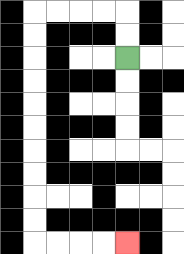{'start': '[5, 2]', 'end': '[5, 10]', 'path_directions': 'U,U,L,L,L,L,D,D,D,D,D,D,D,D,D,D,R,R,R,R', 'path_coordinates': '[[5, 2], [5, 1], [5, 0], [4, 0], [3, 0], [2, 0], [1, 0], [1, 1], [1, 2], [1, 3], [1, 4], [1, 5], [1, 6], [1, 7], [1, 8], [1, 9], [1, 10], [2, 10], [3, 10], [4, 10], [5, 10]]'}